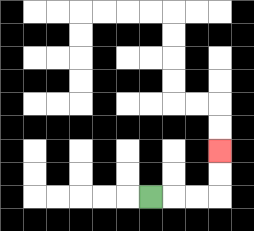{'start': '[6, 8]', 'end': '[9, 6]', 'path_directions': 'R,R,R,U,U', 'path_coordinates': '[[6, 8], [7, 8], [8, 8], [9, 8], [9, 7], [9, 6]]'}